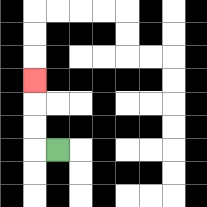{'start': '[2, 6]', 'end': '[1, 3]', 'path_directions': 'L,U,U,U', 'path_coordinates': '[[2, 6], [1, 6], [1, 5], [1, 4], [1, 3]]'}